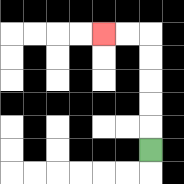{'start': '[6, 6]', 'end': '[4, 1]', 'path_directions': 'U,U,U,U,U,L,L', 'path_coordinates': '[[6, 6], [6, 5], [6, 4], [6, 3], [6, 2], [6, 1], [5, 1], [4, 1]]'}